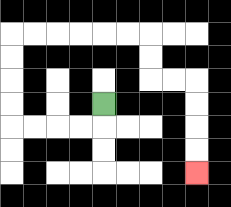{'start': '[4, 4]', 'end': '[8, 7]', 'path_directions': 'D,L,L,L,L,U,U,U,U,R,R,R,R,R,R,D,D,R,R,D,D,D,D', 'path_coordinates': '[[4, 4], [4, 5], [3, 5], [2, 5], [1, 5], [0, 5], [0, 4], [0, 3], [0, 2], [0, 1], [1, 1], [2, 1], [3, 1], [4, 1], [5, 1], [6, 1], [6, 2], [6, 3], [7, 3], [8, 3], [8, 4], [8, 5], [8, 6], [8, 7]]'}